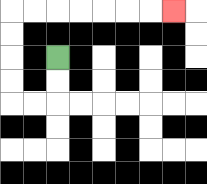{'start': '[2, 2]', 'end': '[7, 0]', 'path_directions': 'D,D,L,L,U,U,U,U,R,R,R,R,R,R,R', 'path_coordinates': '[[2, 2], [2, 3], [2, 4], [1, 4], [0, 4], [0, 3], [0, 2], [0, 1], [0, 0], [1, 0], [2, 0], [3, 0], [4, 0], [5, 0], [6, 0], [7, 0]]'}